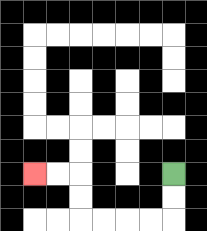{'start': '[7, 7]', 'end': '[1, 7]', 'path_directions': 'D,D,L,L,L,L,U,U,L,L', 'path_coordinates': '[[7, 7], [7, 8], [7, 9], [6, 9], [5, 9], [4, 9], [3, 9], [3, 8], [3, 7], [2, 7], [1, 7]]'}